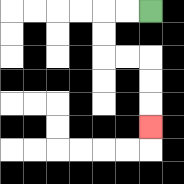{'start': '[6, 0]', 'end': '[6, 5]', 'path_directions': 'L,L,D,D,R,R,D,D,D', 'path_coordinates': '[[6, 0], [5, 0], [4, 0], [4, 1], [4, 2], [5, 2], [6, 2], [6, 3], [6, 4], [6, 5]]'}